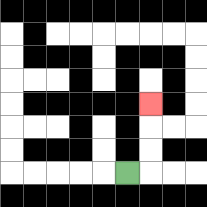{'start': '[5, 7]', 'end': '[6, 4]', 'path_directions': 'R,U,U,U', 'path_coordinates': '[[5, 7], [6, 7], [6, 6], [6, 5], [6, 4]]'}